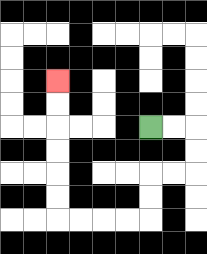{'start': '[6, 5]', 'end': '[2, 3]', 'path_directions': 'R,R,D,D,L,L,D,D,L,L,L,L,U,U,U,U,U,U', 'path_coordinates': '[[6, 5], [7, 5], [8, 5], [8, 6], [8, 7], [7, 7], [6, 7], [6, 8], [6, 9], [5, 9], [4, 9], [3, 9], [2, 9], [2, 8], [2, 7], [2, 6], [2, 5], [2, 4], [2, 3]]'}